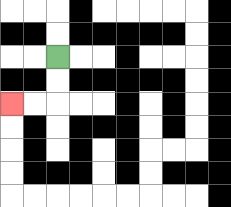{'start': '[2, 2]', 'end': '[0, 4]', 'path_directions': 'D,D,L,L', 'path_coordinates': '[[2, 2], [2, 3], [2, 4], [1, 4], [0, 4]]'}